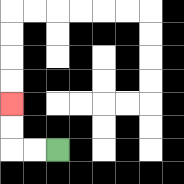{'start': '[2, 6]', 'end': '[0, 4]', 'path_directions': 'L,L,U,U', 'path_coordinates': '[[2, 6], [1, 6], [0, 6], [0, 5], [0, 4]]'}